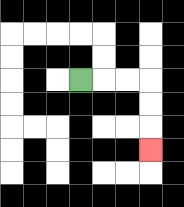{'start': '[3, 3]', 'end': '[6, 6]', 'path_directions': 'R,R,R,D,D,D', 'path_coordinates': '[[3, 3], [4, 3], [5, 3], [6, 3], [6, 4], [6, 5], [6, 6]]'}